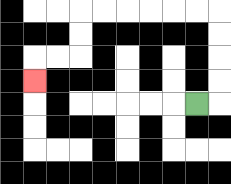{'start': '[8, 4]', 'end': '[1, 3]', 'path_directions': 'R,U,U,U,U,L,L,L,L,L,L,D,D,L,L,D', 'path_coordinates': '[[8, 4], [9, 4], [9, 3], [9, 2], [9, 1], [9, 0], [8, 0], [7, 0], [6, 0], [5, 0], [4, 0], [3, 0], [3, 1], [3, 2], [2, 2], [1, 2], [1, 3]]'}